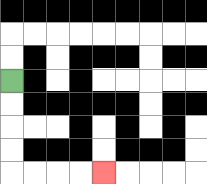{'start': '[0, 3]', 'end': '[4, 7]', 'path_directions': 'D,D,D,D,R,R,R,R', 'path_coordinates': '[[0, 3], [0, 4], [0, 5], [0, 6], [0, 7], [1, 7], [2, 7], [3, 7], [4, 7]]'}